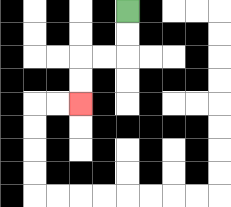{'start': '[5, 0]', 'end': '[3, 4]', 'path_directions': 'D,D,L,L,D,D', 'path_coordinates': '[[5, 0], [5, 1], [5, 2], [4, 2], [3, 2], [3, 3], [3, 4]]'}